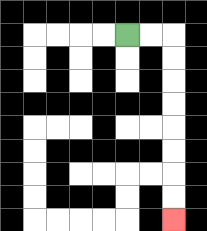{'start': '[5, 1]', 'end': '[7, 9]', 'path_directions': 'R,R,D,D,D,D,D,D,D,D', 'path_coordinates': '[[5, 1], [6, 1], [7, 1], [7, 2], [7, 3], [7, 4], [7, 5], [7, 6], [7, 7], [7, 8], [7, 9]]'}